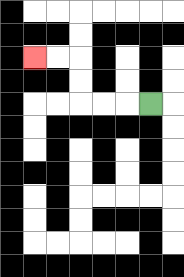{'start': '[6, 4]', 'end': '[1, 2]', 'path_directions': 'L,L,L,U,U,L,L', 'path_coordinates': '[[6, 4], [5, 4], [4, 4], [3, 4], [3, 3], [3, 2], [2, 2], [1, 2]]'}